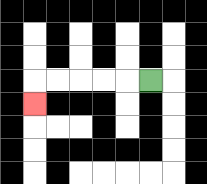{'start': '[6, 3]', 'end': '[1, 4]', 'path_directions': 'L,L,L,L,L,D', 'path_coordinates': '[[6, 3], [5, 3], [4, 3], [3, 3], [2, 3], [1, 3], [1, 4]]'}